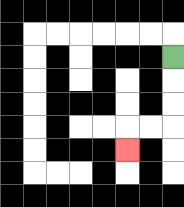{'start': '[7, 2]', 'end': '[5, 6]', 'path_directions': 'D,D,D,L,L,D', 'path_coordinates': '[[7, 2], [7, 3], [7, 4], [7, 5], [6, 5], [5, 5], [5, 6]]'}